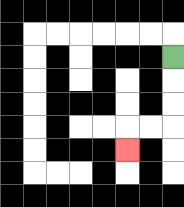{'start': '[7, 2]', 'end': '[5, 6]', 'path_directions': 'D,D,D,L,L,D', 'path_coordinates': '[[7, 2], [7, 3], [7, 4], [7, 5], [6, 5], [5, 5], [5, 6]]'}